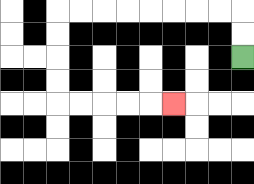{'start': '[10, 2]', 'end': '[7, 4]', 'path_directions': 'U,U,L,L,L,L,L,L,L,L,D,D,D,D,R,R,R,R,R', 'path_coordinates': '[[10, 2], [10, 1], [10, 0], [9, 0], [8, 0], [7, 0], [6, 0], [5, 0], [4, 0], [3, 0], [2, 0], [2, 1], [2, 2], [2, 3], [2, 4], [3, 4], [4, 4], [5, 4], [6, 4], [7, 4]]'}